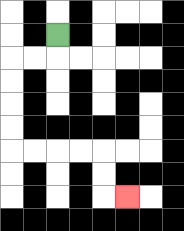{'start': '[2, 1]', 'end': '[5, 8]', 'path_directions': 'D,L,L,D,D,D,D,R,R,R,R,D,D,R', 'path_coordinates': '[[2, 1], [2, 2], [1, 2], [0, 2], [0, 3], [0, 4], [0, 5], [0, 6], [1, 6], [2, 6], [3, 6], [4, 6], [4, 7], [4, 8], [5, 8]]'}